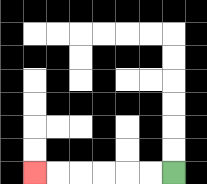{'start': '[7, 7]', 'end': '[1, 7]', 'path_directions': 'L,L,L,L,L,L', 'path_coordinates': '[[7, 7], [6, 7], [5, 7], [4, 7], [3, 7], [2, 7], [1, 7]]'}